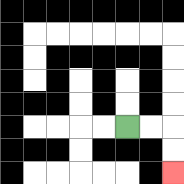{'start': '[5, 5]', 'end': '[7, 7]', 'path_directions': 'R,R,D,D', 'path_coordinates': '[[5, 5], [6, 5], [7, 5], [7, 6], [7, 7]]'}